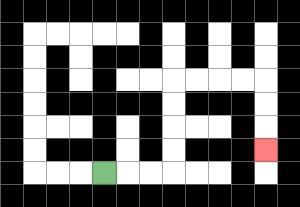{'start': '[4, 7]', 'end': '[11, 6]', 'path_directions': 'R,R,R,U,U,U,U,R,R,R,R,D,D,D', 'path_coordinates': '[[4, 7], [5, 7], [6, 7], [7, 7], [7, 6], [7, 5], [7, 4], [7, 3], [8, 3], [9, 3], [10, 3], [11, 3], [11, 4], [11, 5], [11, 6]]'}